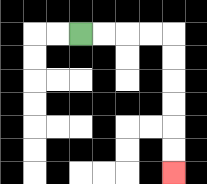{'start': '[3, 1]', 'end': '[7, 7]', 'path_directions': 'R,R,R,R,D,D,D,D,D,D', 'path_coordinates': '[[3, 1], [4, 1], [5, 1], [6, 1], [7, 1], [7, 2], [7, 3], [7, 4], [7, 5], [7, 6], [7, 7]]'}